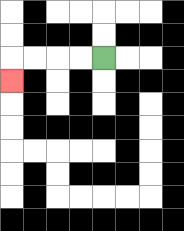{'start': '[4, 2]', 'end': '[0, 3]', 'path_directions': 'L,L,L,L,D', 'path_coordinates': '[[4, 2], [3, 2], [2, 2], [1, 2], [0, 2], [0, 3]]'}